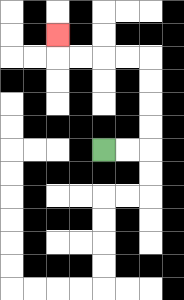{'start': '[4, 6]', 'end': '[2, 1]', 'path_directions': 'R,R,U,U,U,U,L,L,L,L,U', 'path_coordinates': '[[4, 6], [5, 6], [6, 6], [6, 5], [6, 4], [6, 3], [6, 2], [5, 2], [4, 2], [3, 2], [2, 2], [2, 1]]'}